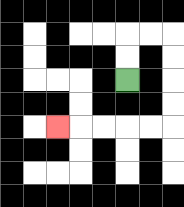{'start': '[5, 3]', 'end': '[2, 5]', 'path_directions': 'U,U,R,R,D,D,D,D,L,L,L,L,L', 'path_coordinates': '[[5, 3], [5, 2], [5, 1], [6, 1], [7, 1], [7, 2], [7, 3], [7, 4], [7, 5], [6, 5], [5, 5], [4, 5], [3, 5], [2, 5]]'}